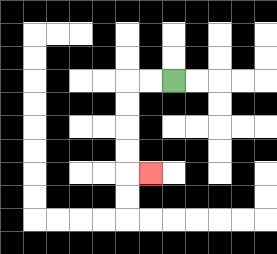{'start': '[7, 3]', 'end': '[6, 7]', 'path_directions': 'L,L,D,D,D,D,R', 'path_coordinates': '[[7, 3], [6, 3], [5, 3], [5, 4], [5, 5], [5, 6], [5, 7], [6, 7]]'}